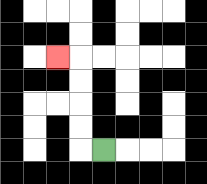{'start': '[4, 6]', 'end': '[2, 2]', 'path_directions': 'L,U,U,U,U,L', 'path_coordinates': '[[4, 6], [3, 6], [3, 5], [3, 4], [3, 3], [3, 2], [2, 2]]'}